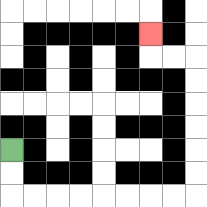{'start': '[0, 6]', 'end': '[6, 1]', 'path_directions': 'D,D,R,R,R,R,R,R,R,R,U,U,U,U,U,U,L,L,U', 'path_coordinates': '[[0, 6], [0, 7], [0, 8], [1, 8], [2, 8], [3, 8], [4, 8], [5, 8], [6, 8], [7, 8], [8, 8], [8, 7], [8, 6], [8, 5], [8, 4], [8, 3], [8, 2], [7, 2], [6, 2], [6, 1]]'}